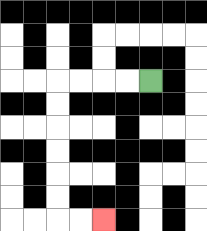{'start': '[6, 3]', 'end': '[4, 9]', 'path_directions': 'L,L,L,L,D,D,D,D,D,D,R,R', 'path_coordinates': '[[6, 3], [5, 3], [4, 3], [3, 3], [2, 3], [2, 4], [2, 5], [2, 6], [2, 7], [2, 8], [2, 9], [3, 9], [4, 9]]'}